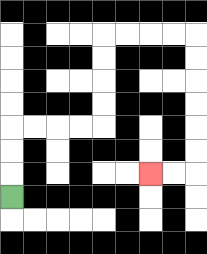{'start': '[0, 8]', 'end': '[6, 7]', 'path_directions': 'U,U,U,R,R,R,R,U,U,U,U,R,R,R,R,D,D,D,D,D,D,L,L', 'path_coordinates': '[[0, 8], [0, 7], [0, 6], [0, 5], [1, 5], [2, 5], [3, 5], [4, 5], [4, 4], [4, 3], [4, 2], [4, 1], [5, 1], [6, 1], [7, 1], [8, 1], [8, 2], [8, 3], [8, 4], [8, 5], [8, 6], [8, 7], [7, 7], [6, 7]]'}